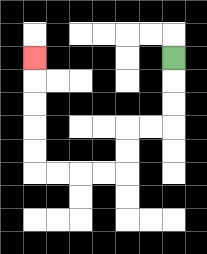{'start': '[7, 2]', 'end': '[1, 2]', 'path_directions': 'D,D,D,L,L,D,D,L,L,L,L,U,U,U,U,U', 'path_coordinates': '[[7, 2], [7, 3], [7, 4], [7, 5], [6, 5], [5, 5], [5, 6], [5, 7], [4, 7], [3, 7], [2, 7], [1, 7], [1, 6], [1, 5], [1, 4], [1, 3], [1, 2]]'}